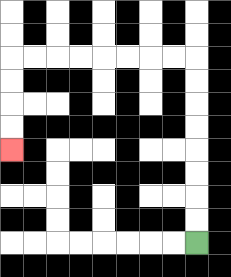{'start': '[8, 10]', 'end': '[0, 6]', 'path_directions': 'U,U,U,U,U,U,U,U,L,L,L,L,L,L,L,L,D,D,D,D', 'path_coordinates': '[[8, 10], [8, 9], [8, 8], [8, 7], [8, 6], [8, 5], [8, 4], [8, 3], [8, 2], [7, 2], [6, 2], [5, 2], [4, 2], [3, 2], [2, 2], [1, 2], [0, 2], [0, 3], [0, 4], [0, 5], [0, 6]]'}